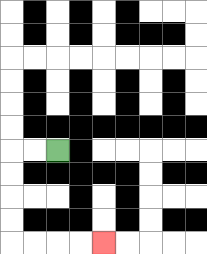{'start': '[2, 6]', 'end': '[4, 10]', 'path_directions': 'L,L,D,D,D,D,R,R,R,R', 'path_coordinates': '[[2, 6], [1, 6], [0, 6], [0, 7], [0, 8], [0, 9], [0, 10], [1, 10], [2, 10], [3, 10], [4, 10]]'}